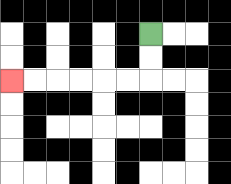{'start': '[6, 1]', 'end': '[0, 3]', 'path_directions': 'D,D,L,L,L,L,L,L', 'path_coordinates': '[[6, 1], [6, 2], [6, 3], [5, 3], [4, 3], [3, 3], [2, 3], [1, 3], [0, 3]]'}